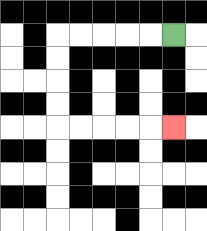{'start': '[7, 1]', 'end': '[7, 5]', 'path_directions': 'L,L,L,L,L,D,D,D,D,R,R,R,R,R', 'path_coordinates': '[[7, 1], [6, 1], [5, 1], [4, 1], [3, 1], [2, 1], [2, 2], [2, 3], [2, 4], [2, 5], [3, 5], [4, 5], [5, 5], [6, 5], [7, 5]]'}